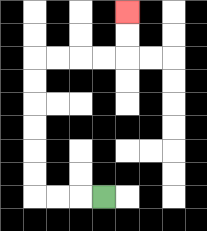{'start': '[4, 8]', 'end': '[5, 0]', 'path_directions': 'L,L,L,U,U,U,U,U,U,R,R,R,R,U,U', 'path_coordinates': '[[4, 8], [3, 8], [2, 8], [1, 8], [1, 7], [1, 6], [1, 5], [1, 4], [1, 3], [1, 2], [2, 2], [3, 2], [4, 2], [5, 2], [5, 1], [5, 0]]'}